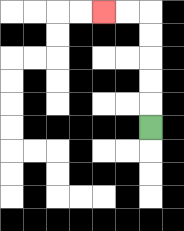{'start': '[6, 5]', 'end': '[4, 0]', 'path_directions': 'U,U,U,U,U,L,L', 'path_coordinates': '[[6, 5], [6, 4], [6, 3], [6, 2], [6, 1], [6, 0], [5, 0], [4, 0]]'}